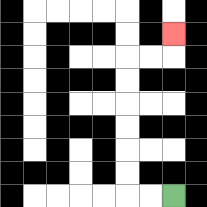{'start': '[7, 8]', 'end': '[7, 1]', 'path_directions': 'L,L,U,U,U,U,U,U,R,R,U', 'path_coordinates': '[[7, 8], [6, 8], [5, 8], [5, 7], [5, 6], [5, 5], [5, 4], [5, 3], [5, 2], [6, 2], [7, 2], [7, 1]]'}